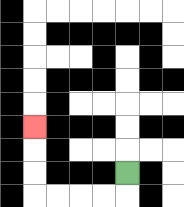{'start': '[5, 7]', 'end': '[1, 5]', 'path_directions': 'D,L,L,L,L,U,U,U', 'path_coordinates': '[[5, 7], [5, 8], [4, 8], [3, 8], [2, 8], [1, 8], [1, 7], [1, 6], [1, 5]]'}